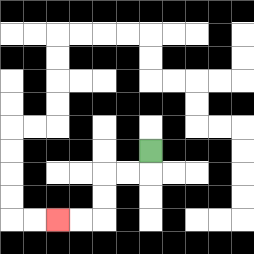{'start': '[6, 6]', 'end': '[2, 9]', 'path_directions': 'D,L,L,D,D,L,L', 'path_coordinates': '[[6, 6], [6, 7], [5, 7], [4, 7], [4, 8], [4, 9], [3, 9], [2, 9]]'}